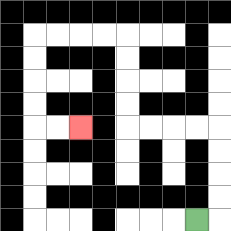{'start': '[8, 9]', 'end': '[3, 5]', 'path_directions': 'R,U,U,U,U,L,L,L,L,U,U,U,U,L,L,L,L,D,D,D,D,R,R', 'path_coordinates': '[[8, 9], [9, 9], [9, 8], [9, 7], [9, 6], [9, 5], [8, 5], [7, 5], [6, 5], [5, 5], [5, 4], [5, 3], [5, 2], [5, 1], [4, 1], [3, 1], [2, 1], [1, 1], [1, 2], [1, 3], [1, 4], [1, 5], [2, 5], [3, 5]]'}